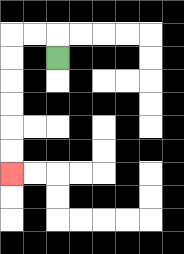{'start': '[2, 2]', 'end': '[0, 7]', 'path_directions': 'U,L,L,D,D,D,D,D,D', 'path_coordinates': '[[2, 2], [2, 1], [1, 1], [0, 1], [0, 2], [0, 3], [0, 4], [0, 5], [0, 6], [0, 7]]'}